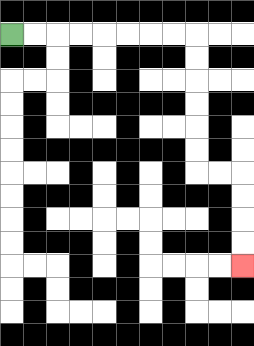{'start': '[0, 1]', 'end': '[10, 11]', 'path_directions': 'R,R,R,R,R,R,R,R,D,D,D,D,D,D,R,R,D,D,D,D', 'path_coordinates': '[[0, 1], [1, 1], [2, 1], [3, 1], [4, 1], [5, 1], [6, 1], [7, 1], [8, 1], [8, 2], [8, 3], [8, 4], [8, 5], [8, 6], [8, 7], [9, 7], [10, 7], [10, 8], [10, 9], [10, 10], [10, 11]]'}